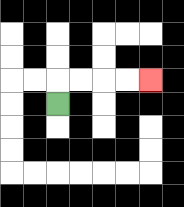{'start': '[2, 4]', 'end': '[6, 3]', 'path_directions': 'U,R,R,R,R', 'path_coordinates': '[[2, 4], [2, 3], [3, 3], [4, 3], [5, 3], [6, 3]]'}